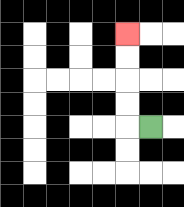{'start': '[6, 5]', 'end': '[5, 1]', 'path_directions': 'L,U,U,U,U', 'path_coordinates': '[[6, 5], [5, 5], [5, 4], [5, 3], [5, 2], [5, 1]]'}